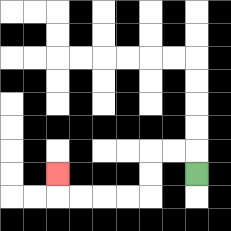{'start': '[8, 7]', 'end': '[2, 7]', 'path_directions': 'U,L,L,D,D,L,L,L,L,U', 'path_coordinates': '[[8, 7], [8, 6], [7, 6], [6, 6], [6, 7], [6, 8], [5, 8], [4, 8], [3, 8], [2, 8], [2, 7]]'}